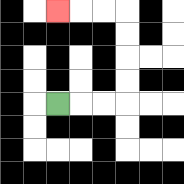{'start': '[2, 4]', 'end': '[2, 0]', 'path_directions': 'R,R,R,U,U,U,U,L,L,L', 'path_coordinates': '[[2, 4], [3, 4], [4, 4], [5, 4], [5, 3], [5, 2], [5, 1], [5, 0], [4, 0], [3, 0], [2, 0]]'}